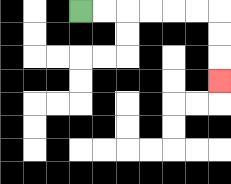{'start': '[3, 0]', 'end': '[9, 3]', 'path_directions': 'R,R,R,R,R,R,D,D,D', 'path_coordinates': '[[3, 0], [4, 0], [5, 0], [6, 0], [7, 0], [8, 0], [9, 0], [9, 1], [9, 2], [9, 3]]'}